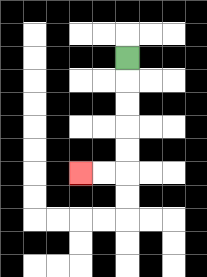{'start': '[5, 2]', 'end': '[3, 7]', 'path_directions': 'D,D,D,D,D,L,L', 'path_coordinates': '[[5, 2], [5, 3], [5, 4], [5, 5], [5, 6], [5, 7], [4, 7], [3, 7]]'}